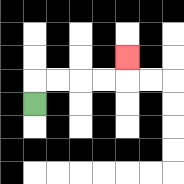{'start': '[1, 4]', 'end': '[5, 2]', 'path_directions': 'U,R,R,R,R,U', 'path_coordinates': '[[1, 4], [1, 3], [2, 3], [3, 3], [4, 3], [5, 3], [5, 2]]'}